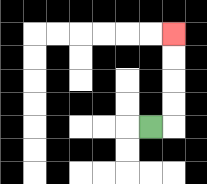{'start': '[6, 5]', 'end': '[7, 1]', 'path_directions': 'R,U,U,U,U', 'path_coordinates': '[[6, 5], [7, 5], [7, 4], [7, 3], [7, 2], [7, 1]]'}